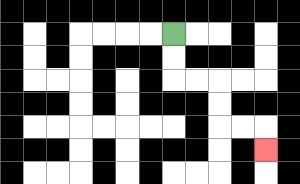{'start': '[7, 1]', 'end': '[11, 6]', 'path_directions': 'D,D,R,R,D,D,R,R,D', 'path_coordinates': '[[7, 1], [7, 2], [7, 3], [8, 3], [9, 3], [9, 4], [9, 5], [10, 5], [11, 5], [11, 6]]'}